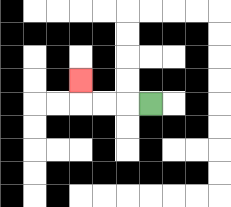{'start': '[6, 4]', 'end': '[3, 3]', 'path_directions': 'L,L,L,U', 'path_coordinates': '[[6, 4], [5, 4], [4, 4], [3, 4], [3, 3]]'}